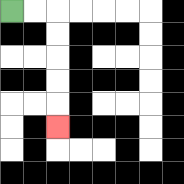{'start': '[0, 0]', 'end': '[2, 5]', 'path_directions': 'R,R,D,D,D,D,D', 'path_coordinates': '[[0, 0], [1, 0], [2, 0], [2, 1], [2, 2], [2, 3], [2, 4], [2, 5]]'}